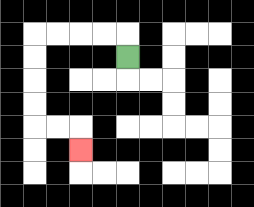{'start': '[5, 2]', 'end': '[3, 6]', 'path_directions': 'U,L,L,L,L,D,D,D,D,R,R,D', 'path_coordinates': '[[5, 2], [5, 1], [4, 1], [3, 1], [2, 1], [1, 1], [1, 2], [1, 3], [1, 4], [1, 5], [2, 5], [3, 5], [3, 6]]'}